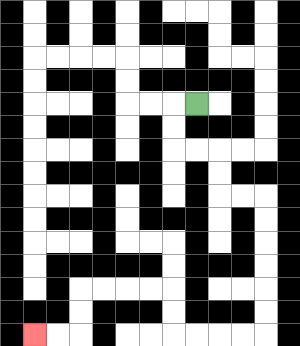{'start': '[8, 4]', 'end': '[1, 14]', 'path_directions': 'L,D,D,R,R,D,D,R,R,D,D,D,D,D,D,L,L,L,L,U,U,L,L,L,L,D,D,L,L', 'path_coordinates': '[[8, 4], [7, 4], [7, 5], [7, 6], [8, 6], [9, 6], [9, 7], [9, 8], [10, 8], [11, 8], [11, 9], [11, 10], [11, 11], [11, 12], [11, 13], [11, 14], [10, 14], [9, 14], [8, 14], [7, 14], [7, 13], [7, 12], [6, 12], [5, 12], [4, 12], [3, 12], [3, 13], [3, 14], [2, 14], [1, 14]]'}